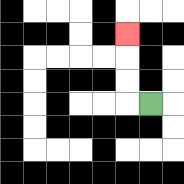{'start': '[6, 4]', 'end': '[5, 1]', 'path_directions': 'L,U,U,U', 'path_coordinates': '[[6, 4], [5, 4], [5, 3], [5, 2], [5, 1]]'}